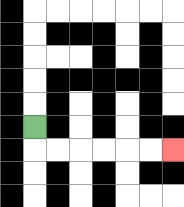{'start': '[1, 5]', 'end': '[7, 6]', 'path_directions': 'D,R,R,R,R,R,R', 'path_coordinates': '[[1, 5], [1, 6], [2, 6], [3, 6], [4, 6], [5, 6], [6, 6], [7, 6]]'}